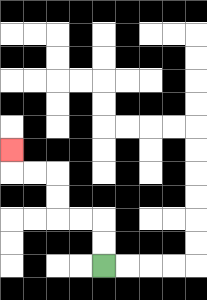{'start': '[4, 11]', 'end': '[0, 6]', 'path_directions': 'U,U,L,L,U,U,L,L,U', 'path_coordinates': '[[4, 11], [4, 10], [4, 9], [3, 9], [2, 9], [2, 8], [2, 7], [1, 7], [0, 7], [0, 6]]'}